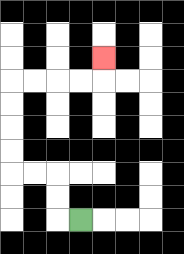{'start': '[3, 9]', 'end': '[4, 2]', 'path_directions': 'L,U,U,L,L,U,U,U,U,R,R,R,R,U', 'path_coordinates': '[[3, 9], [2, 9], [2, 8], [2, 7], [1, 7], [0, 7], [0, 6], [0, 5], [0, 4], [0, 3], [1, 3], [2, 3], [3, 3], [4, 3], [4, 2]]'}